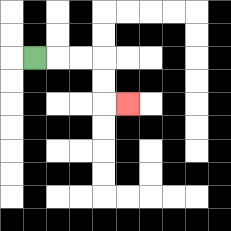{'start': '[1, 2]', 'end': '[5, 4]', 'path_directions': 'R,R,R,D,D,R', 'path_coordinates': '[[1, 2], [2, 2], [3, 2], [4, 2], [4, 3], [4, 4], [5, 4]]'}